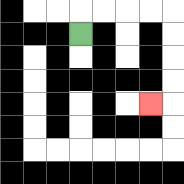{'start': '[3, 1]', 'end': '[6, 4]', 'path_directions': 'U,R,R,R,R,D,D,D,D,L', 'path_coordinates': '[[3, 1], [3, 0], [4, 0], [5, 0], [6, 0], [7, 0], [7, 1], [7, 2], [7, 3], [7, 4], [6, 4]]'}